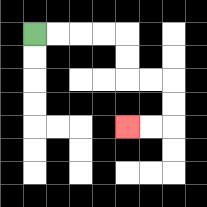{'start': '[1, 1]', 'end': '[5, 5]', 'path_directions': 'R,R,R,R,D,D,R,R,D,D,L,L', 'path_coordinates': '[[1, 1], [2, 1], [3, 1], [4, 1], [5, 1], [5, 2], [5, 3], [6, 3], [7, 3], [7, 4], [7, 5], [6, 5], [5, 5]]'}